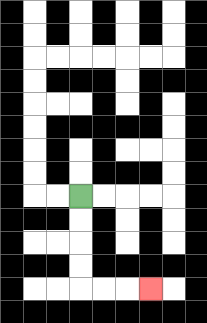{'start': '[3, 8]', 'end': '[6, 12]', 'path_directions': 'D,D,D,D,R,R,R', 'path_coordinates': '[[3, 8], [3, 9], [3, 10], [3, 11], [3, 12], [4, 12], [5, 12], [6, 12]]'}